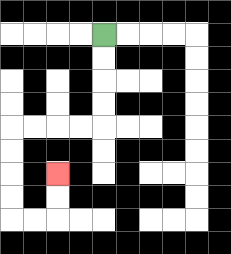{'start': '[4, 1]', 'end': '[2, 7]', 'path_directions': 'D,D,D,D,L,L,L,L,D,D,D,D,R,R,U,U', 'path_coordinates': '[[4, 1], [4, 2], [4, 3], [4, 4], [4, 5], [3, 5], [2, 5], [1, 5], [0, 5], [0, 6], [0, 7], [0, 8], [0, 9], [1, 9], [2, 9], [2, 8], [2, 7]]'}